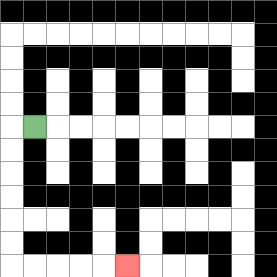{'start': '[1, 5]', 'end': '[5, 11]', 'path_directions': 'L,D,D,D,D,D,D,R,R,R,R,R', 'path_coordinates': '[[1, 5], [0, 5], [0, 6], [0, 7], [0, 8], [0, 9], [0, 10], [0, 11], [1, 11], [2, 11], [3, 11], [4, 11], [5, 11]]'}